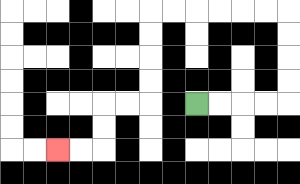{'start': '[8, 4]', 'end': '[2, 6]', 'path_directions': 'R,R,R,R,U,U,U,U,L,L,L,L,L,L,D,D,D,D,L,L,D,D,L,L', 'path_coordinates': '[[8, 4], [9, 4], [10, 4], [11, 4], [12, 4], [12, 3], [12, 2], [12, 1], [12, 0], [11, 0], [10, 0], [9, 0], [8, 0], [7, 0], [6, 0], [6, 1], [6, 2], [6, 3], [6, 4], [5, 4], [4, 4], [4, 5], [4, 6], [3, 6], [2, 6]]'}